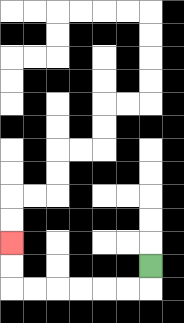{'start': '[6, 11]', 'end': '[0, 10]', 'path_directions': 'D,L,L,L,L,L,L,U,U', 'path_coordinates': '[[6, 11], [6, 12], [5, 12], [4, 12], [3, 12], [2, 12], [1, 12], [0, 12], [0, 11], [0, 10]]'}